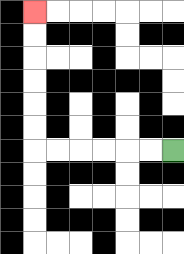{'start': '[7, 6]', 'end': '[1, 0]', 'path_directions': 'L,L,L,L,L,L,U,U,U,U,U,U', 'path_coordinates': '[[7, 6], [6, 6], [5, 6], [4, 6], [3, 6], [2, 6], [1, 6], [1, 5], [1, 4], [1, 3], [1, 2], [1, 1], [1, 0]]'}